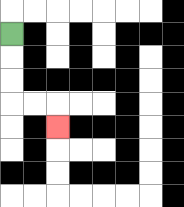{'start': '[0, 1]', 'end': '[2, 5]', 'path_directions': 'D,D,D,R,R,D', 'path_coordinates': '[[0, 1], [0, 2], [0, 3], [0, 4], [1, 4], [2, 4], [2, 5]]'}